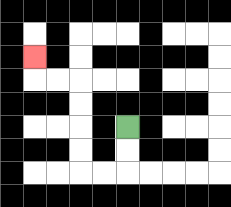{'start': '[5, 5]', 'end': '[1, 2]', 'path_directions': 'D,D,L,L,U,U,U,U,L,L,U', 'path_coordinates': '[[5, 5], [5, 6], [5, 7], [4, 7], [3, 7], [3, 6], [3, 5], [3, 4], [3, 3], [2, 3], [1, 3], [1, 2]]'}